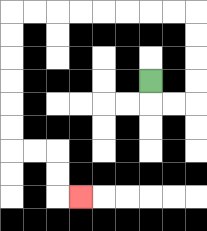{'start': '[6, 3]', 'end': '[3, 8]', 'path_directions': 'D,R,R,U,U,U,U,L,L,L,L,L,L,L,L,D,D,D,D,D,D,R,R,D,D,R', 'path_coordinates': '[[6, 3], [6, 4], [7, 4], [8, 4], [8, 3], [8, 2], [8, 1], [8, 0], [7, 0], [6, 0], [5, 0], [4, 0], [3, 0], [2, 0], [1, 0], [0, 0], [0, 1], [0, 2], [0, 3], [0, 4], [0, 5], [0, 6], [1, 6], [2, 6], [2, 7], [2, 8], [3, 8]]'}